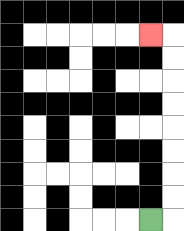{'start': '[6, 9]', 'end': '[6, 1]', 'path_directions': 'R,U,U,U,U,U,U,U,U,L', 'path_coordinates': '[[6, 9], [7, 9], [7, 8], [7, 7], [7, 6], [7, 5], [7, 4], [7, 3], [7, 2], [7, 1], [6, 1]]'}